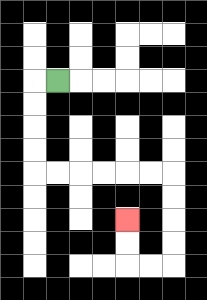{'start': '[2, 3]', 'end': '[5, 9]', 'path_directions': 'L,D,D,D,D,R,R,R,R,R,R,D,D,D,D,L,L,U,U', 'path_coordinates': '[[2, 3], [1, 3], [1, 4], [1, 5], [1, 6], [1, 7], [2, 7], [3, 7], [4, 7], [5, 7], [6, 7], [7, 7], [7, 8], [7, 9], [7, 10], [7, 11], [6, 11], [5, 11], [5, 10], [5, 9]]'}